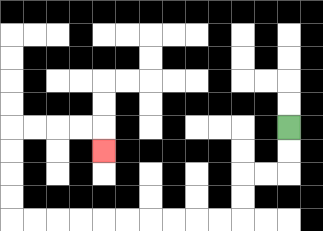{'start': '[12, 5]', 'end': '[4, 6]', 'path_directions': 'D,D,L,L,D,D,L,L,L,L,L,L,L,L,L,L,U,U,U,U,R,R,R,R,D', 'path_coordinates': '[[12, 5], [12, 6], [12, 7], [11, 7], [10, 7], [10, 8], [10, 9], [9, 9], [8, 9], [7, 9], [6, 9], [5, 9], [4, 9], [3, 9], [2, 9], [1, 9], [0, 9], [0, 8], [0, 7], [0, 6], [0, 5], [1, 5], [2, 5], [3, 5], [4, 5], [4, 6]]'}